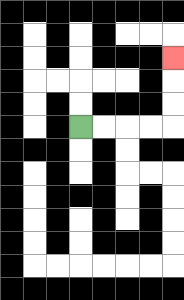{'start': '[3, 5]', 'end': '[7, 2]', 'path_directions': 'R,R,R,R,U,U,U', 'path_coordinates': '[[3, 5], [4, 5], [5, 5], [6, 5], [7, 5], [7, 4], [7, 3], [7, 2]]'}